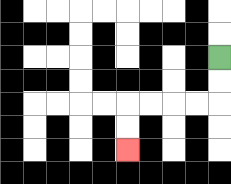{'start': '[9, 2]', 'end': '[5, 6]', 'path_directions': 'D,D,L,L,L,L,D,D', 'path_coordinates': '[[9, 2], [9, 3], [9, 4], [8, 4], [7, 4], [6, 4], [5, 4], [5, 5], [5, 6]]'}